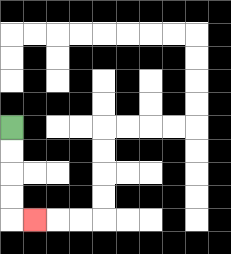{'start': '[0, 5]', 'end': '[1, 9]', 'path_directions': 'D,D,D,D,R', 'path_coordinates': '[[0, 5], [0, 6], [0, 7], [0, 8], [0, 9], [1, 9]]'}